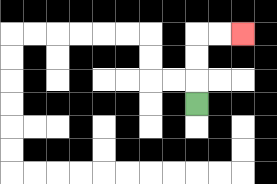{'start': '[8, 4]', 'end': '[10, 1]', 'path_directions': 'U,U,U,R,R', 'path_coordinates': '[[8, 4], [8, 3], [8, 2], [8, 1], [9, 1], [10, 1]]'}